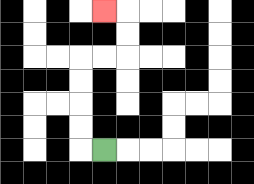{'start': '[4, 6]', 'end': '[4, 0]', 'path_directions': 'L,U,U,U,U,R,R,U,U,L', 'path_coordinates': '[[4, 6], [3, 6], [3, 5], [3, 4], [3, 3], [3, 2], [4, 2], [5, 2], [5, 1], [5, 0], [4, 0]]'}